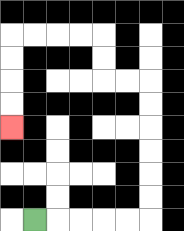{'start': '[1, 9]', 'end': '[0, 5]', 'path_directions': 'R,R,R,R,R,U,U,U,U,U,U,L,L,U,U,L,L,L,L,D,D,D,D', 'path_coordinates': '[[1, 9], [2, 9], [3, 9], [4, 9], [5, 9], [6, 9], [6, 8], [6, 7], [6, 6], [6, 5], [6, 4], [6, 3], [5, 3], [4, 3], [4, 2], [4, 1], [3, 1], [2, 1], [1, 1], [0, 1], [0, 2], [0, 3], [0, 4], [0, 5]]'}